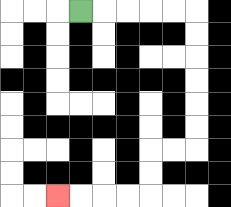{'start': '[3, 0]', 'end': '[2, 8]', 'path_directions': 'R,R,R,R,R,D,D,D,D,D,D,L,L,D,D,L,L,L,L', 'path_coordinates': '[[3, 0], [4, 0], [5, 0], [6, 0], [7, 0], [8, 0], [8, 1], [8, 2], [8, 3], [8, 4], [8, 5], [8, 6], [7, 6], [6, 6], [6, 7], [6, 8], [5, 8], [4, 8], [3, 8], [2, 8]]'}